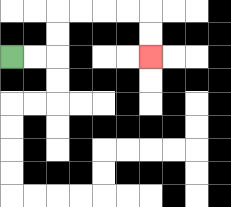{'start': '[0, 2]', 'end': '[6, 2]', 'path_directions': 'R,R,U,U,R,R,R,R,D,D', 'path_coordinates': '[[0, 2], [1, 2], [2, 2], [2, 1], [2, 0], [3, 0], [4, 0], [5, 0], [6, 0], [6, 1], [6, 2]]'}